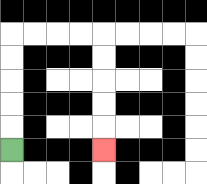{'start': '[0, 6]', 'end': '[4, 6]', 'path_directions': 'U,U,U,U,U,R,R,R,R,D,D,D,D,D', 'path_coordinates': '[[0, 6], [0, 5], [0, 4], [0, 3], [0, 2], [0, 1], [1, 1], [2, 1], [3, 1], [4, 1], [4, 2], [4, 3], [4, 4], [4, 5], [4, 6]]'}